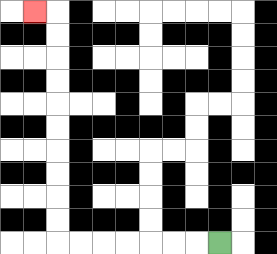{'start': '[9, 10]', 'end': '[1, 0]', 'path_directions': 'L,L,L,L,L,L,L,U,U,U,U,U,U,U,U,U,U,L', 'path_coordinates': '[[9, 10], [8, 10], [7, 10], [6, 10], [5, 10], [4, 10], [3, 10], [2, 10], [2, 9], [2, 8], [2, 7], [2, 6], [2, 5], [2, 4], [2, 3], [2, 2], [2, 1], [2, 0], [1, 0]]'}